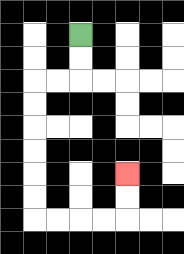{'start': '[3, 1]', 'end': '[5, 7]', 'path_directions': 'D,D,L,L,D,D,D,D,D,D,R,R,R,R,U,U', 'path_coordinates': '[[3, 1], [3, 2], [3, 3], [2, 3], [1, 3], [1, 4], [1, 5], [1, 6], [1, 7], [1, 8], [1, 9], [2, 9], [3, 9], [4, 9], [5, 9], [5, 8], [5, 7]]'}